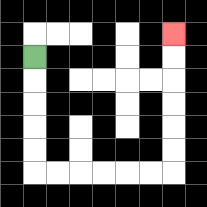{'start': '[1, 2]', 'end': '[7, 1]', 'path_directions': 'D,D,D,D,D,R,R,R,R,R,R,U,U,U,U,U,U', 'path_coordinates': '[[1, 2], [1, 3], [1, 4], [1, 5], [1, 6], [1, 7], [2, 7], [3, 7], [4, 7], [5, 7], [6, 7], [7, 7], [7, 6], [7, 5], [7, 4], [7, 3], [7, 2], [7, 1]]'}